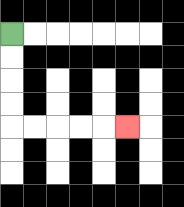{'start': '[0, 1]', 'end': '[5, 5]', 'path_directions': 'D,D,D,D,R,R,R,R,R', 'path_coordinates': '[[0, 1], [0, 2], [0, 3], [0, 4], [0, 5], [1, 5], [2, 5], [3, 5], [4, 5], [5, 5]]'}